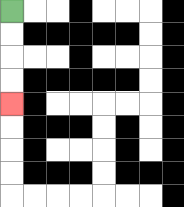{'start': '[0, 0]', 'end': '[0, 4]', 'path_directions': 'D,D,D,D', 'path_coordinates': '[[0, 0], [0, 1], [0, 2], [0, 3], [0, 4]]'}